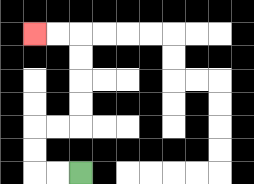{'start': '[3, 7]', 'end': '[1, 1]', 'path_directions': 'L,L,U,U,R,R,U,U,U,U,L,L', 'path_coordinates': '[[3, 7], [2, 7], [1, 7], [1, 6], [1, 5], [2, 5], [3, 5], [3, 4], [3, 3], [3, 2], [3, 1], [2, 1], [1, 1]]'}